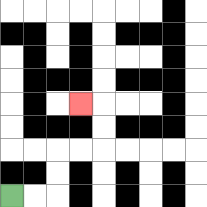{'start': '[0, 8]', 'end': '[3, 4]', 'path_directions': 'R,R,U,U,R,R,U,U,L', 'path_coordinates': '[[0, 8], [1, 8], [2, 8], [2, 7], [2, 6], [3, 6], [4, 6], [4, 5], [4, 4], [3, 4]]'}